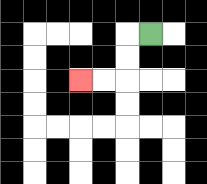{'start': '[6, 1]', 'end': '[3, 3]', 'path_directions': 'L,D,D,L,L', 'path_coordinates': '[[6, 1], [5, 1], [5, 2], [5, 3], [4, 3], [3, 3]]'}